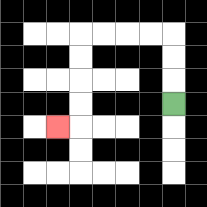{'start': '[7, 4]', 'end': '[2, 5]', 'path_directions': 'U,U,U,L,L,L,L,D,D,D,D,L', 'path_coordinates': '[[7, 4], [7, 3], [7, 2], [7, 1], [6, 1], [5, 1], [4, 1], [3, 1], [3, 2], [3, 3], [3, 4], [3, 5], [2, 5]]'}